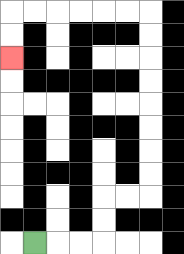{'start': '[1, 10]', 'end': '[0, 2]', 'path_directions': 'R,R,R,U,U,R,R,U,U,U,U,U,U,U,U,L,L,L,L,L,L,D,D', 'path_coordinates': '[[1, 10], [2, 10], [3, 10], [4, 10], [4, 9], [4, 8], [5, 8], [6, 8], [6, 7], [6, 6], [6, 5], [6, 4], [6, 3], [6, 2], [6, 1], [6, 0], [5, 0], [4, 0], [3, 0], [2, 0], [1, 0], [0, 0], [0, 1], [0, 2]]'}